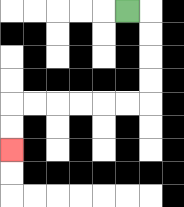{'start': '[5, 0]', 'end': '[0, 6]', 'path_directions': 'R,D,D,D,D,L,L,L,L,L,L,D,D', 'path_coordinates': '[[5, 0], [6, 0], [6, 1], [6, 2], [6, 3], [6, 4], [5, 4], [4, 4], [3, 4], [2, 4], [1, 4], [0, 4], [0, 5], [0, 6]]'}